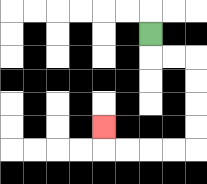{'start': '[6, 1]', 'end': '[4, 5]', 'path_directions': 'D,R,R,D,D,D,D,L,L,L,L,U', 'path_coordinates': '[[6, 1], [6, 2], [7, 2], [8, 2], [8, 3], [8, 4], [8, 5], [8, 6], [7, 6], [6, 6], [5, 6], [4, 6], [4, 5]]'}